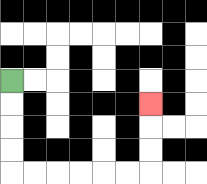{'start': '[0, 3]', 'end': '[6, 4]', 'path_directions': 'D,D,D,D,R,R,R,R,R,R,U,U,U', 'path_coordinates': '[[0, 3], [0, 4], [0, 5], [0, 6], [0, 7], [1, 7], [2, 7], [3, 7], [4, 7], [5, 7], [6, 7], [6, 6], [6, 5], [6, 4]]'}